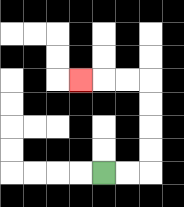{'start': '[4, 7]', 'end': '[3, 3]', 'path_directions': 'R,R,U,U,U,U,L,L,L', 'path_coordinates': '[[4, 7], [5, 7], [6, 7], [6, 6], [6, 5], [6, 4], [6, 3], [5, 3], [4, 3], [3, 3]]'}